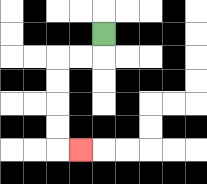{'start': '[4, 1]', 'end': '[3, 6]', 'path_directions': 'D,L,L,D,D,D,D,R', 'path_coordinates': '[[4, 1], [4, 2], [3, 2], [2, 2], [2, 3], [2, 4], [2, 5], [2, 6], [3, 6]]'}